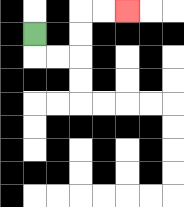{'start': '[1, 1]', 'end': '[5, 0]', 'path_directions': 'D,R,R,U,U,R,R', 'path_coordinates': '[[1, 1], [1, 2], [2, 2], [3, 2], [3, 1], [3, 0], [4, 0], [5, 0]]'}